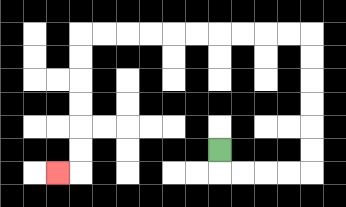{'start': '[9, 6]', 'end': '[2, 7]', 'path_directions': 'D,R,R,R,R,U,U,U,U,U,U,L,L,L,L,L,L,L,L,L,L,D,D,D,D,D,D,L', 'path_coordinates': '[[9, 6], [9, 7], [10, 7], [11, 7], [12, 7], [13, 7], [13, 6], [13, 5], [13, 4], [13, 3], [13, 2], [13, 1], [12, 1], [11, 1], [10, 1], [9, 1], [8, 1], [7, 1], [6, 1], [5, 1], [4, 1], [3, 1], [3, 2], [3, 3], [3, 4], [3, 5], [3, 6], [3, 7], [2, 7]]'}